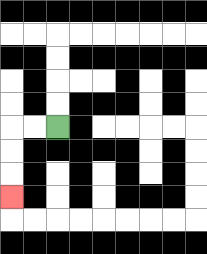{'start': '[2, 5]', 'end': '[0, 8]', 'path_directions': 'L,L,D,D,D', 'path_coordinates': '[[2, 5], [1, 5], [0, 5], [0, 6], [0, 7], [0, 8]]'}